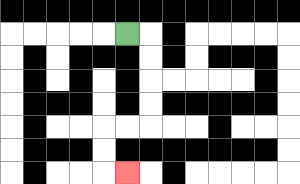{'start': '[5, 1]', 'end': '[5, 7]', 'path_directions': 'R,D,D,D,D,L,L,D,D,R', 'path_coordinates': '[[5, 1], [6, 1], [6, 2], [6, 3], [6, 4], [6, 5], [5, 5], [4, 5], [4, 6], [4, 7], [5, 7]]'}